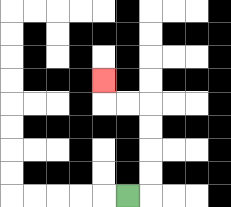{'start': '[5, 8]', 'end': '[4, 3]', 'path_directions': 'R,U,U,U,U,L,L,U', 'path_coordinates': '[[5, 8], [6, 8], [6, 7], [6, 6], [6, 5], [6, 4], [5, 4], [4, 4], [4, 3]]'}